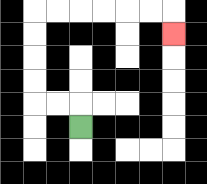{'start': '[3, 5]', 'end': '[7, 1]', 'path_directions': 'U,L,L,U,U,U,U,R,R,R,R,R,R,D', 'path_coordinates': '[[3, 5], [3, 4], [2, 4], [1, 4], [1, 3], [1, 2], [1, 1], [1, 0], [2, 0], [3, 0], [4, 0], [5, 0], [6, 0], [7, 0], [7, 1]]'}